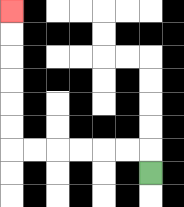{'start': '[6, 7]', 'end': '[0, 0]', 'path_directions': 'U,L,L,L,L,L,L,U,U,U,U,U,U', 'path_coordinates': '[[6, 7], [6, 6], [5, 6], [4, 6], [3, 6], [2, 6], [1, 6], [0, 6], [0, 5], [0, 4], [0, 3], [0, 2], [0, 1], [0, 0]]'}